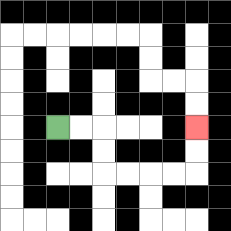{'start': '[2, 5]', 'end': '[8, 5]', 'path_directions': 'R,R,D,D,R,R,R,R,U,U', 'path_coordinates': '[[2, 5], [3, 5], [4, 5], [4, 6], [4, 7], [5, 7], [6, 7], [7, 7], [8, 7], [8, 6], [8, 5]]'}